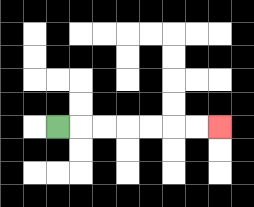{'start': '[2, 5]', 'end': '[9, 5]', 'path_directions': 'R,R,R,R,R,R,R', 'path_coordinates': '[[2, 5], [3, 5], [4, 5], [5, 5], [6, 5], [7, 5], [8, 5], [9, 5]]'}